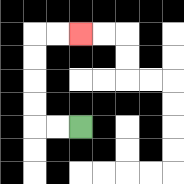{'start': '[3, 5]', 'end': '[3, 1]', 'path_directions': 'L,L,U,U,U,U,R,R', 'path_coordinates': '[[3, 5], [2, 5], [1, 5], [1, 4], [1, 3], [1, 2], [1, 1], [2, 1], [3, 1]]'}